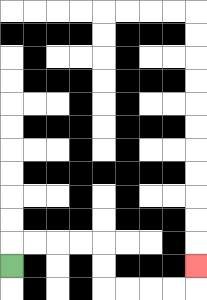{'start': '[0, 11]', 'end': '[8, 11]', 'path_directions': 'U,R,R,R,R,D,D,R,R,R,R,U', 'path_coordinates': '[[0, 11], [0, 10], [1, 10], [2, 10], [3, 10], [4, 10], [4, 11], [4, 12], [5, 12], [6, 12], [7, 12], [8, 12], [8, 11]]'}